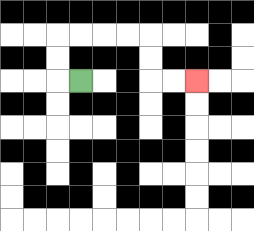{'start': '[3, 3]', 'end': '[8, 3]', 'path_directions': 'L,U,U,R,R,R,R,D,D,R,R', 'path_coordinates': '[[3, 3], [2, 3], [2, 2], [2, 1], [3, 1], [4, 1], [5, 1], [6, 1], [6, 2], [6, 3], [7, 3], [8, 3]]'}